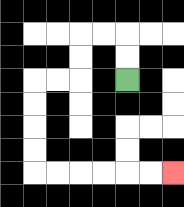{'start': '[5, 3]', 'end': '[7, 7]', 'path_directions': 'U,U,L,L,D,D,L,L,D,D,D,D,R,R,R,R,R,R', 'path_coordinates': '[[5, 3], [5, 2], [5, 1], [4, 1], [3, 1], [3, 2], [3, 3], [2, 3], [1, 3], [1, 4], [1, 5], [1, 6], [1, 7], [2, 7], [3, 7], [4, 7], [5, 7], [6, 7], [7, 7]]'}